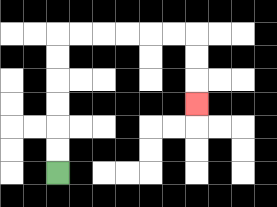{'start': '[2, 7]', 'end': '[8, 4]', 'path_directions': 'U,U,U,U,U,U,R,R,R,R,R,R,D,D,D', 'path_coordinates': '[[2, 7], [2, 6], [2, 5], [2, 4], [2, 3], [2, 2], [2, 1], [3, 1], [4, 1], [5, 1], [6, 1], [7, 1], [8, 1], [8, 2], [8, 3], [8, 4]]'}